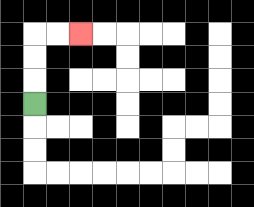{'start': '[1, 4]', 'end': '[3, 1]', 'path_directions': 'U,U,U,R,R', 'path_coordinates': '[[1, 4], [1, 3], [1, 2], [1, 1], [2, 1], [3, 1]]'}